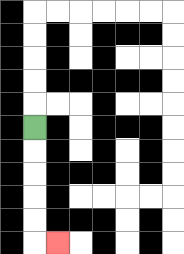{'start': '[1, 5]', 'end': '[2, 10]', 'path_directions': 'D,D,D,D,D,R', 'path_coordinates': '[[1, 5], [1, 6], [1, 7], [1, 8], [1, 9], [1, 10], [2, 10]]'}